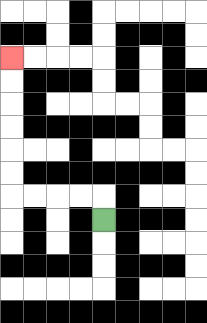{'start': '[4, 9]', 'end': '[0, 2]', 'path_directions': 'U,L,L,L,L,U,U,U,U,U,U', 'path_coordinates': '[[4, 9], [4, 8], [3, 8], [2, 8], [1, 8], [0, 8], [0, 7], [0, 6], [0, 5], [0, 4], [0, 3], [0, 2]]'}